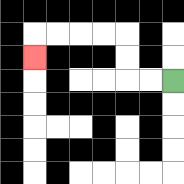{'start': '[7, 3]', 'end': '[1, 2]', 'path_directions': 'L,L,U,U,L,L,L,L,D', 'path_coordinates': '[[7, 3], [6, 3], [5, 3], [5, 2], [5, 1], [4, 1], [3, 1], [2, 1], [1, 1], [1, 2]]'}